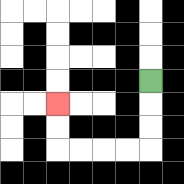{'start': '[6, 3]', 'end': '[2, 4]', 'path_directions': 'D,D,D,L,L,L,L,U,U', 'path_coordinates': '[[6, 3], [6, 4], [6, 5], [6, 6], [5, 6], [4, 6], [3, 6], [2, 6], [2, 5], [2, 4]]'}